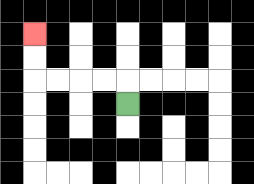{'start': '[5, 4]', 'end': '[1, 1]', 'path_directions': 'U,L,L,L,L,U,U', 'path_coordinates': '[[5, 4], [5, 3], [4, 3], [3, 3], [2, 3], [1, 3], [1, 2], [1, 1]]'}